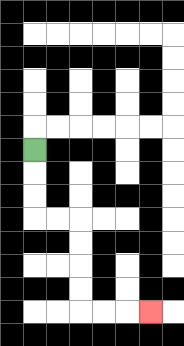{'start': '[1, 6]', 'end': '[6, 13]', 'path_directions': 'D,D,D,R,R,D,D,D,D,R,R,R', 'path_coordinates': '[[1, 6], [1, 7], [1, 8], [1, 9], [2, 9], [3, 9], [3, 10], [3, 11], [3, 12], [3, 13], [4, 13], [5, 13], [6, 13]]'}